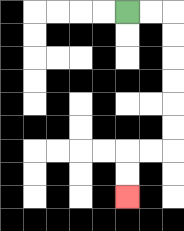{'start': '[5, 0]', 'end': '[5, 8]', 'path_directions': 'R,R,D,D,D,D,D,D,L,L,D,D', 'path_coordinates': '[[5, 0], [6, 0], [7, 0], [7, 1], [7, 2], [7, 3], [7, 4], [7, 5], [7, 6], [6, 6], [5, 6], [5, 7], [5, 8]]'}